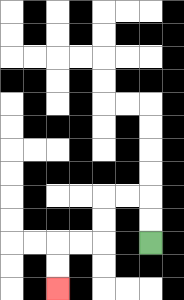{'start': '[6, 10]', 'end': '[2, 12]', 'path_directions': 'U,U,L,L,D,D,L,L,D,D', 'path_coordinates': '[[6, 10], [6, 9], [6, 8], [5, 8], [4, 8], [4, 9], [4, 10], [3, 10], [2, 10], [2, 11], [2, 12]]'}